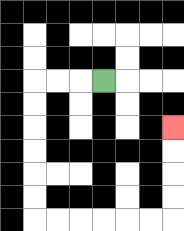{'start': '[4, 3]', 'end': '[7, 5]', 'path_directions': 'L,L,L,D,D,D,D,D,D,R,R,R,R,R,R,U,U,U,U', 'path_coordinates': '[[4, 3], [3, 3], [2, 3], [1, 3], [1, 4], [1, 5], [1, 6], [1, 7], [1, 8], [1, 9], [2, 9], [3, 9], [4, 9], [5, 9], [6, 9], [7, 9], [7, 8], [7, 7], [7, 6], [7, 5]]'}